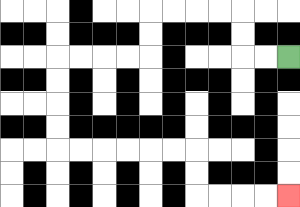{'start': '[12, 2]', 'end': '[12, 8]', 'path_directions': 'L,L,U,U,L,L,L,L,D,D,L,L,L,L,D,D,D,D,R,R,R,R,R,R,D,D,R,R,R,R', 'path_coordinates': '[[12, 2], [11, 2], [10, 2], [10, 1], [10, 0], [9, 0], [8, 0], [7, 0], [6, 0], [6, 1], [6, 2], [5, 2], [4, 2], [3, 2], [2, 2], [2, 3], [2, 4], [2, 5], [2, 6], [3, 6], [4, 6], [5, 6], [6, 6], [7, 6], [8, 6], [8, 7], [8, 8], [9, 8], [10, 8], [11, 8], [12, 8]]'}